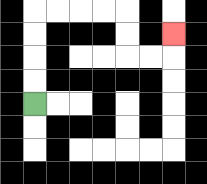{'start': '[1, 4]', 'end': '[7, 1]', 'path_directions': 'U,U,U,U,R,R,R,R,D,D,R,R,U', 'path_coordinates': '[[1, 4], [1, 3], [1, 2], [1, 1], [1, 0], [2, 0], [3, 0], [4, 0], [5, 0], [5, 1], [5, 2], [6, 2], [7, 2], [7, 1]]'}